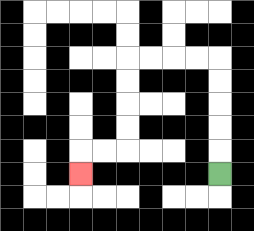{'start': '[9, 7]', 'end': '[3, 7]', 'path_directions': 'U,U,U,U,U,L,L,L,L,D,D,D,D,L,L,D', 'path_coordinates': '[[9, 7], [9, 6], [9, 5], [9, 4], [9, 3], [9, 2], [8, 2], [7, 2], [6, 2], [5, 2], [5, 3], [5, 4], [5, 5], [5, 6], [4, 6], [3, 6], [3, 7]]'}